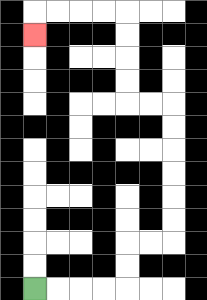{'start': '[1, 12]', 'end': '[1, 1]', 'path_directions': 'R,R,R,R,U,U,R,R,U,U,U,U,U,U,L,L,U,U,U,U,L,L,L,L,D', 'path_coordinates': '[[1, 12], [2, 12], [3, 12], [4, 12], [5, 12], [5, 11], [5, 10], [6, 10], [7, 10], [7, 9], [7, 8], [7, 7], [7, 6], [7, 5], [7, 4], [6, 4], [5, 4], [5, 3], [5, 2], [5, 1], [5, 0], [4, 0], [3, 0], [2, 0], [1, 0], [1, 1]]'}